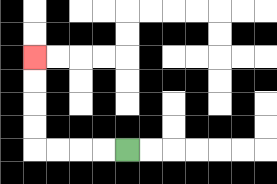{'start': '[5, 6]', 'end': '[1, 2]', 'path_directions': 'L,L,L,L,U,U,U,U', 'path_coordinates': '[[5, 6], [4, 6], [3, 6], [2, 6], [1, 6], [1, 5], [1, 4], [1, 3], [1, 2]]'}